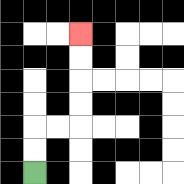{'start': '[1, 7]', 'end': '[3, 1]', 'path_directions': 'U,U,R,R,U,U,U,U', 'path_coordinates': '[[1, 7], [1, 6], [1, 5], [2, 5], [3, 5], [3, 4], [3, 3], [3, 2], [3, 1]]'}